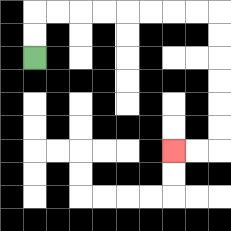{'start': '[1, 2]', 'end': '[7, 6]', 'path_directions': 'U,U,R,R,R,R,R,R,R,R,D,D,D,D,D,D,L,L', 'path_coordinates': '[[1, 2], [1, 1], [1, 0], [2, 0], [3, 0], [4, 0], [5, 0], [6, 0], [7, 0], [8, 0], [9, 0], [9, 1], [9, 2], [9, 3], [9, 4], [9, 5], [9, 6], [8, 6], [7, 6]]'}